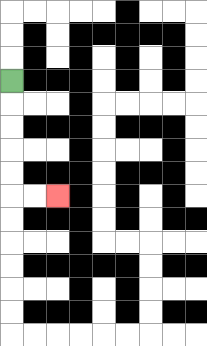{'start': '[0, 3]', 'end': '[2, 8]', 'path_directions': 'D,D,D,D,D,R,R', 'path_coordinates': '[[0, 3], [0, 4], [0, 5], [0, 6], [0, 7], [0, 8], [1, 8], [2, 8]]'}